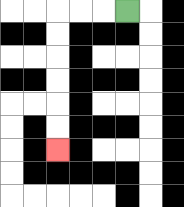{'start': '[5, 0]', 'end': '[2, 6]', 'path_directions': 'L,L,L,D,D,D,D,D,D', 'path_coordinates': '[[5, 0], [4, 0], [3, 0], [2, 0], [2, 1], [2, 2], [2, 3], [2, 4], [2, 5], [2, 6]]'}